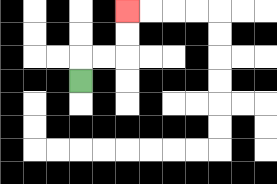{'start': '[3, 3]', 'end': '[5, 0]', 'path_directions': 'U,R,R,U,U', 'path_coordinates': '[[3, 3], [3, 2], [4, 2], [5, 2], [5, 1], [5, 0]]'}